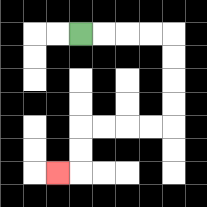{'start': '[3, 1]', 'end': '[2, 7]', 'path_directions': 'R,R,R,R,D,D,D,D,L,L,L,L,D,D,L', 'path_coordinates': '[[3, 1], [4, 1], [5, 1], [6, 1], [7, 1], [7, 2], [7, 3], [7, 4], [7, 5], [6, 5], [5, 5], [4, 5], [3, 5], [3, 6], [3, 7], [2, 7]]'}